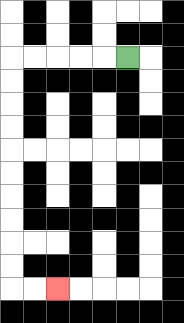{'start': '[5, 2]', 'end': '[2, 12]', 'path_directions': 'L,L,L,L,L,D,D,D,D,D,D,D,D,D,D,R,R', 'path_coordinates': '[[5, 2], [4, 2], [3, 2], [2, 2], [1, 2], [0, 2], [0, 3], [0, 4], [0, 5], [0, 6], [0, 7], [0, 8], [0, 9], [0, 10], [0, 11], [0, 12], [1, 12], [2, 12]]'}